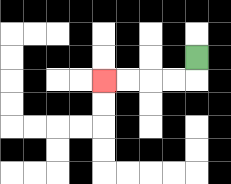{'start': '[8, 2]', 'end': '[4, 3]', 'path_directions': 'D,L,L,L,L', 'path_coordinates': '[[8, 2], [8, 3], [7, 3], [6, 3], [5, 3], [4, 3]]'}